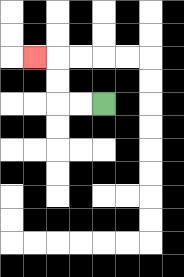{'start': '[4, 4]', 'end': '[1, 2]', 'path_directions': 'L,L,U,U,L', 'path_coordinates': '[[4, 4], [3, 4], [2, 4], [2, 3], [2, 2], [1, 2]]'}